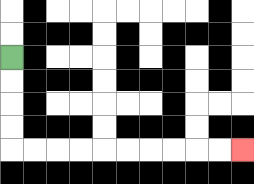{'start': '[0, 2]', 'end': '[10, 6]', 'path_directions': 'D,D,D,D,R,R,R,R,R,R,R,R,R,R', 'path_coordinates': '[[0, 2], [0, 3], [0, 4], [0, 5], [0, 6], [1, 6], [2, 6], [3, 6], [4, 6], [5, 6], [6, 6], [7, 6], [8, 6], [9, 6], [10, 6]]'}